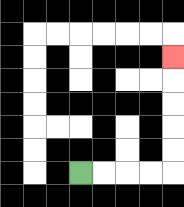{'start': '[3, 7]', 'end': '[7, 2]', 'path_directions': 'R,R,R,R,U,U,U,U,U', 'path_coordinates': '[[3, 7], [4, 7], [5, 7], [6, 7], [7, 7], [7, 6], [7, 5], [7, 4], [7, 3], [7, 2]]'}